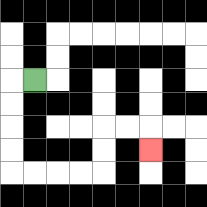{'start': '[1, 3]', 'end': '[6, 6]', 'path_directions': 'L,D,D,D,D,R,R,R,R,U,U,R,R,D', 'path_coordinates': '[[1, 3], [0, 3], [0, 4], [0, 5], [0, 6], [0, 7], [1, 7], [2, 7], [3, 7], [4, 7], [4, 6], [4, 5], [5, 5], [6, 5], [6, 6]]'}